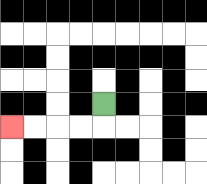{'start': '[4, 4]', 'end': '[0, 5]', 'path_directions': 'D,L,L,L,L', 'path_coordinates': '[[4, 4], [4, 5], [3, 5], [2, 5], [1, 5], [0, 5]]'}